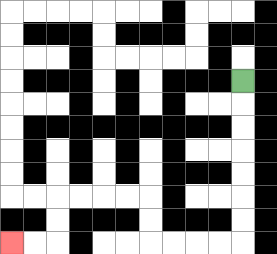{'start': '[10, 3]', 'end': '[0, 10]', 'path_directions': 'D,D,D,D,D,D,D,L,L,L,L,U,U,L,L,L,L,D,D,L,L', 'path_coordinates': '[[10, 3], [10, 4], [10, 5], [10, 6], [10, 7], [10, 8], [10, 9], [10, 10], [9, 10], [8, 10], [7, 10], [6, 10], [6, 9], [6, 8], [5, 8], [4, 8], [3, 8], [2, 8], [2, 9], [2, 10], [1, 10], [0, 10]]'}